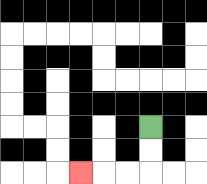{'start': '[6, 5]', 'end': '[3, 7]', 'path_directions': 'D,D,L,L,L', 'path_coordinates': '[[6, 5], [6, 6], [6, 7], [5, 7], [4, 7], [3, 7]]'}